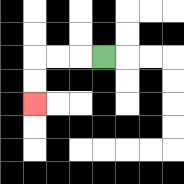{'start': '[4, 2]', 'end': '[1, 4]', 'path_directions': 'L,L,L,D,D', 'path_coordinates': '[[4, 2], [3, 2], [2, 2], [1, 2], [1, 3], [1, 4]]'}